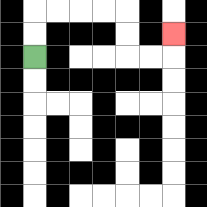{'start': '[1, 2]', 'end': '[7, 1]', 'path_directions': 'U,U,R,R,R,R,D,D,R,R,U', 'path_coordinates': '[[1, 2], [1, 1], [1, 0], [2, 0], [3, 0], [4, 0], [5, 0], [5, 1], [5, 2], [6, 2], [7, 2], [7, 1]]'}